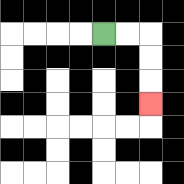{'start': '[4, 1]', 'end': '[6, 4]', 'path_directions': 'R,R,D,D,D', 'path_coordinates': '[[4, 1], [5, 1], [6, 1], [6, 2], [6, 3], [6, 4]]'}